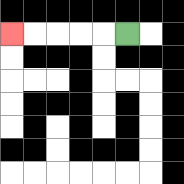{'start': '[5, 1]', 'end': '[0, 1]', 'path_directions': 'L,L,L,L,L', 'path_coordinates': '[[5, 1], [4, 1], [3, 1], [2, 1], [1, 1], [0, 1]]'}